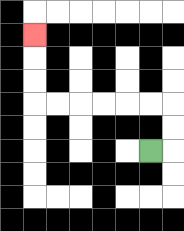{'start': '[6, 6]', 'end': '[1, 1]', 'path_directions': 'R,U,U,L,L,L,L,L,L,U,U,U', 'path_coordinates': '[[6, 6], [7, 6], [7, 5], [7, 4], [6, 4], [5, 4], [4, 4], [3, 4], [2, 4], [1, 4], [1, 3], [1, 2], [1, 1]]'}